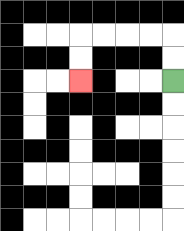{'start': '[7, 3]', 'end': '[3, 3]', 'path_directions': 'U,U,L,L,L,L,D,D', 'path_coordinates': '[[7, 3], [7, 2], [7, 1], [6, 1], [5, 1], [4, 1], [3, 1], [3, 2], [3, 3]]'}